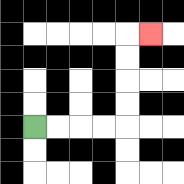{'start': '[1, 5]', 'end': '[6, 1]', 'path_directions': 'R,R,R,R,U,U,U,U,R', 'path_coordinates': '[[1, 5], [2, 5], [3, 5], [4, 5], [5, 5], [5, 4], [5, 3], [5, 2], [5, 1], [6, 1]]'}